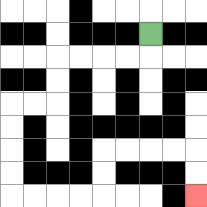{'start': '[6, 1]', 'end': '[8, 8]', 'path_directions': 'D,L,L,L,L,D,D,L,L,D,D,D,D,R,R,R,R,U,U,R,R,R,R,D,D', 'path_coordinates': '[[6, 1], [6, 2], [5, 2], [4, 2], [3, 2], [2, 2], [2, 3], [2, 4], [1, 4], [0, 4], [0, 5], [0, 6], [0, 7], [0, 8], [1, 8], [2, 8], [3, 8], [4, 8], [4, 7], [4, 6], [5, 6], [6, 6], [7, 6], [8, 6], [8, 7], [8, 8]]'}